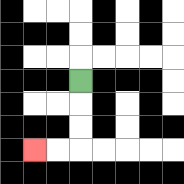{'start': '[3, 3]', 'end': '[1, 6]', 'path_directions': 'D,D,D,L,L', 'path_coordinates': '[[3, 3], [3, 4], [3, 5], [3, 6], [2, 6], [1, 6]]'}